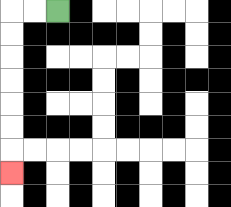{'start': '[2, 0]', 'end': '[0, 7]', 'path_directions': 'L,L,D,D,D,D,D,D,D', 'path_coordinates': '[[2, 0], [1, 0], [0, 0], [0, 1], [0, 2], [0, 3], [0, 4], [0, 5], [0, 6], [0, 7]]'}